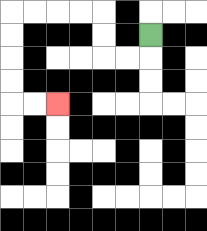{'start': '[6, 1]', 'end': '[2, 4]', 'path_directions': 'D,L,L,U,U,L,L,L,L,D,D,D,D,R,R', 'path_coordinates': '[[6, 1], [6, 2], [5, 2], [4, 2], [4, 1], [4, 0], [3, 0], [2, 0], [1, 0], [0, 0], [0, 1], [0, 2], [0, 3], [0, 4], [1, 4], [2, 4]]'}